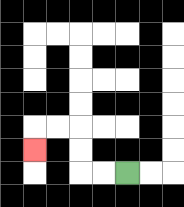{'start': '[5, 7]', 'end': '[1, 6]', 'path_directions': 'L,L,U,U,L,L,D', 'path_coordinates': '[[5, 7], [4, 7], [3, 7], [3, 6], [3, 5], [2, 5], [1, 5], [1, 6]]'}